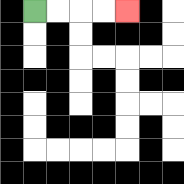{'start': '[1, 0]', 'end': '[5, 0]', 'path_directions': 'R,R,R,R', 'path_coordinates': '[[1, 0], [2, 0], [3, 0], [4, 0], [5, 0]]'}